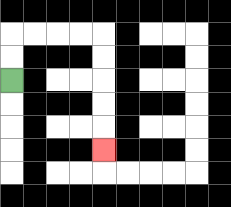{'start': '[0, 3]', 'end': '[4, 6]', 'path_directions': 'U,U,R,R,R,R,D,D,D,D,D', 'path_coordinates': '[[0, 3], [0, 2], [0, 1], [1, 1], [2, 1], [3, 1], [4, 1], [4, 2], [4, 3], [4, 4], [4, 5], [4, 6]]'}